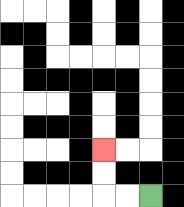{'start': '[6, 8]', 'end': '[4, 6]', 'path_directions': 'L,L,U,U', 'path_coordinates': '[[6, 8], [5, 8], [4, 8], [4, 7], [4, 6]]'}